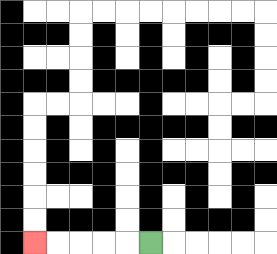{'start': '[6, 10]', 'end': '[1, 10]', 'path_directions': 'L,L,L,L,L', 'path_coordinates': '[[6, 10], [5, 10], [4, 10], [3, 10], [2, 10], [1, 10]]'}